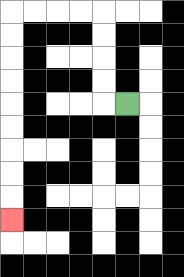{'start': '[5, 4]', 'end': '[0, 9]', 'path_directions': 'L,U,U,U,U,L,L,L,L,D,D,D,D,D,D,D,D,D', 'path_coordinates': '[[5, 4], [4, 4], [4, 3], [4, 2], [4, 1], [4, 0], [3, 0], [2, 0], [1, 0], [0, 0], [0, 1], [0, 2], [0, 3], [0, 4], [0, 5], [0, 6], [0, 7], [0, 8], [0, 9]]'}